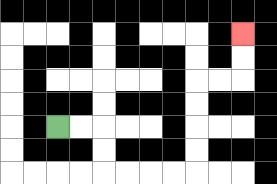{'start': '[2, 5]', 'end': '[10, 1]', 'path_directions': 'R,R,D,D,R,R,R,R,U,U,U,U,R,R,U,U', 'path_coordinates': '[[2, 5], [3, 5], [4, 5], [4, 6], [4, 7], [5, 7], [6, 7], [7, 7], [8, 7], [8, 6], [8, 5], [8, 4], [8, 3], [9, 3], [10, 3], [10, 2], [10, 1]]'}